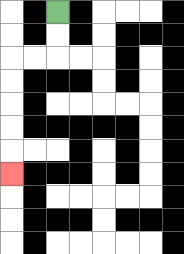{'start': '[2, 0]', 'end': '[0, 7]', 'path_directions': 'D,D,L,L,D,D,D,D,D', 'path_coordinates': '[[2, 0], [2, 1], [2, 2], [1, 2], [0, 2], [0, 3], [0, 4], [0, 5], [0, 6], [0, 7]]'}